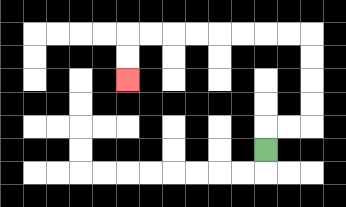{'start': '[11, 6]', 'end': '[5, 3]', 'path_directions': 'U,R,R,U,U,U,U,L,L,L,L,L,L,L,L,D,D', 'path_coordinates': '[[11, 6], [11, 5], [12, 5], [13, 5], [13, 4], [13, 3], [13, 2], [13, 1], [12, 1], [11, 1], [10, 1], [9, 1], [8, 1], [7, 1], [6, 1], [5, 1], [5, 2], [5, 3]]'}